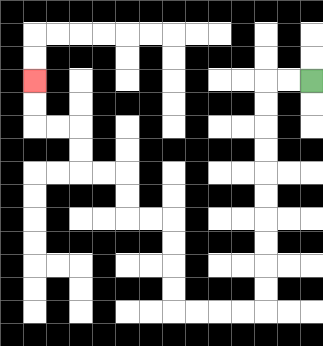{'start': '[13, 3]', 'end': '[1, 3]', 'path_directions': 'L,L,D,D,D,D,D,D,D,D,D,D,L,L,L,L,U,U,U,U,L,L,U,U,L,L,U,U,L,L,U,U', 'path_coordinates': '[[13, 3], [12, 3], [11, 3], [11, 4], [11, 5], [11, 6], [11, 7], [11, 8], [11, 9], [11, 10], [11, 11], [11, 12], [11, 13], [10, 13], [9, 13], [8, 13], [7, 13], [7, 12], [7, 11], [7, 10], [7, 9], [6, 9], [5, 9], [5, 8], [5, 7], [4, 7], [3, 7], [3, 6], [3, 5], [2, 5], [1, 5], [1, 4], [1, 3]]'}